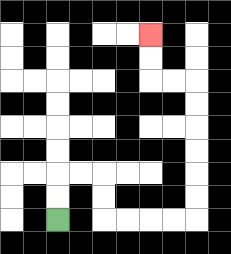{'start': '[2, 9]', 'end': '[6, 1]', 'path_directions': 'U,U,R,R,D,D,R,R,R,R,U,U,U,U,U,U,L,L,U,U', 'path_coordinates': '[[2, 9], [2, 8], [2, 7], [3, 7], [4, 7], [4, 8], [4, 9], [5, 9], [6, 9], [7, 9], [8, 9], [8, 8], [8, 7], [8, 6], [8, 5], [8, 4], [8, 3], [7, 3], [6, 3], [6, 2], [6, 1]]'}